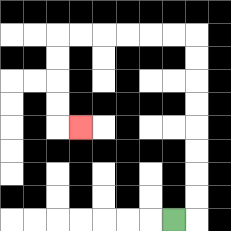{'start': '[7, 9]', 'end': '[3, 5]', 'path_directions': 'R,U,U,U,U,U,U,U,U,L,L,L,L,L,L,D,D,D,D,R', 'path_coordinates': '[[7, 9], [8, 9], [8, 8], [8, 7], [8, 6], [8, 5], [8, 4], [8, 3], [8, 2], [8, 1], [7, 1], [6, 1], [5, 1], [4, 1], [3, 1], [2, 1], [2, 2], [2, 3], [2, 4], [2, 5], [3, 5]]'}